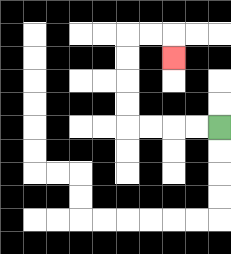{'start': '[9, 5]', 'end': '[7, 2]', 'path_directions': 'L,L,L,L,U,U,U,U,R,R,D', 'path_coordinates': '[[9, 5], [8, 5], [7, 5], [6, 5], [5, 5], [5, 4], [5, 3], [5, 2], [5, 1], [6, 1], [7, 1], [7, 2]]'}